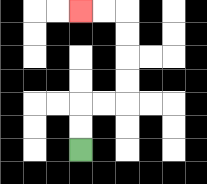{'start': '[3, 6]', 'end': '[3, 0]', 'path_directions': 'U,U,R,R,U,U,U,U,L,L', 'path_coordinates': '[[3, 6], [3, 5], [3, 4], [4, 4], [5, 4], [5, 3], [5, 2], [5, 1], [5, 0], [4, 0], [3, 0]]'}